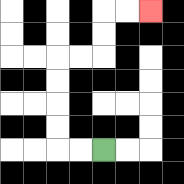{'start': '[4, 6]', 'end': '[6, 0]', 'path_directions': 'L,L,U,U,U,U,R,R,U,U,R,R', 'path_coordinates': '[[4, 6], [3, 6], [2, 6], [2, 5], [2, 4], [2, 3], [2, 2], [3, 2], [4, 2], [4, 1], [4, 0], [5, 0], [6, 0]]'}